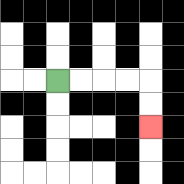{'start': '[2, 3]', 'end': '[6, 5]', 'path_directions': 'R,R,R,R,D,D', 'path_coordinates': '[[2, 3], [3, 3], [4, 3], [5, 3], [6, 3], [6, 4], [6, 5]]'}